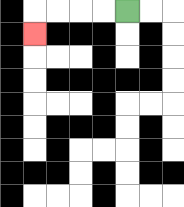{'start': '[5, 0]', 'end': '[1, 1]', 'path_directions': 'L,L,L,L,D', 'path_coordinates': '[[5, 0], [4, 0], [3, 0], [2, 0], [1, 0], [1, 1]]'}